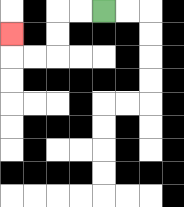{'start': '[4, 0]', 'end': '[0, 1]', 'path_directions': 'L,L,D,D,L,L,U', 'path_coordinates': '[[4, 0], [3, 0], [2, 0], [2, 1], [2, 2], [1, 2], [0, 2], [0, 1]]'}